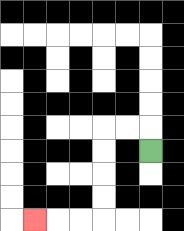{'start': '[6, 6]', 'end': '[1, 9]', 'path_directions': 'U,L,L,D,D,D,D,L,L,L', 'path_coordinates': '[[6, 6], [6, 5], [5, 5], [4, 5], [4, 6], [4, 7], [4, 8], [4, 9], [3, 9], [2, 9], [1, 9]]'}